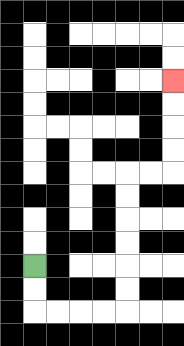{'start': '[1, 11]', 'end': '[7, 3]', 'path_directions': 'D,D,R,R,R,R,U,U,U,U,U,U,R,R,U,U,U,U', 'path_coordinates': '[[1, 11], [1, 12], [1, 13], [2, 13], [3, 13], [4, 13], [5, 13], [5, 12], [5, 11], [5, 10], [5, 9], [5, 8], [5, 7], [6, 7], [7, 7], [7, 6], [7, 5], [7, 4], [7, 3]]'}